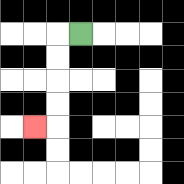{'start': '[3, 1]', 'end': '[1, 5]', 'path_directions': 'L,D,D,D,D,L', 'path_coordinates': '[[3, 1], [2, 1], [2, 2], [2, 3], [2, 4], [2, 5], [1, 5]]'}